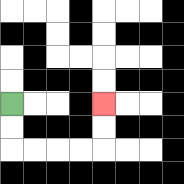{'start': '[0, 4]', 'end': '[4, 4]', 'path_directions': 'D,D,R,R,R,R,U,U', 'path_coordinates': '[[0, 4], [0, 5], [0, 6], [1, 6], [2, 6], [3, 6], [4, 6], [4, 5], [4, 4]]'}